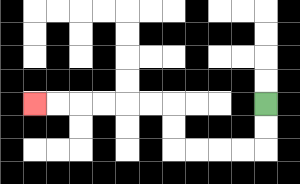{'start': '[11, 4]', 'end': '[1, 4]', 'path_directions': 'D,D,L,L,L,L,U,U,L,L,L,L,L,L', 'path_coordinates': '[[11, 4], [11, 5], [11, 6], [10, 6], [9, 6], [8, 6], [7, 6], [7, 5], [7, 4], [6, 4], [5, 4], [4, 4], [3, 4], [2, 4], [1, 4]]'}